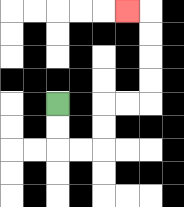{'start': '[2, 4]', 'end': '[5, 0]', 'path_directions': 'D,D,R,R,U,U,R,R,U,U,U,U,L', 'path_coordinates': '[[2, 4], [2, 5], [2, 6], [3, 6], [4, 6], [4, 5], [4, 4], [5, 4], [6, 4], [6, 3], [6, 2], [6, 1], [6, 0], [5, 0]]'}